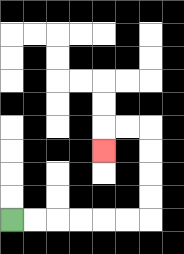{'start': '[0, 9]', 'end': '[4, 6]', 'path_directions': 'R,R,R,R,R,R,U,U,U,U,L,L,D', 'path_coordinates': '[[0, 9], [1, 9], [2, 9], [3, 9], [4, 9], [5, 9], [6, 9], [6, 8], [6, 7], [6, 6], [6, 5], [5, 5], [4, 5], [4, 6]]'}